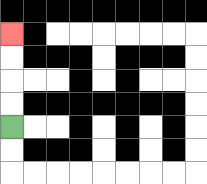{'start': '[0, 5]', 'end': '[0, 1]', 'path_directions': 'U,U,U,U', 'path_coordinates': '[[0, 5], [0, 4], [0, 3], [0, 2], [0, 1]]'}